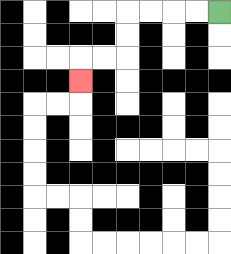{'start': '[9, 0]', 'end': '[3, 3]', 'path_directions': 'L,L,L,L,D,D,L,L,D', 'path_coordinates': '[[9, 0], [8, 0], [7, 0], [6, 0], [5, 0], [5, 1], [5, 2], [4, 2], [3, 2], [3, 3]]'}